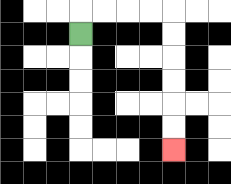{'start': '[3, 1]', 'end': '[7, 6]', 'path_directions': 'U,R,R,R,R,D,D,D,D,D,D', 'path_coordinates': '[[3, 1], [3, 0], [4, 0], [5, 0], [6, 0], [7, 0], [7, 1], [7, 2], [7, 3], [7, 4], [7, 5], [7, 6]]'}